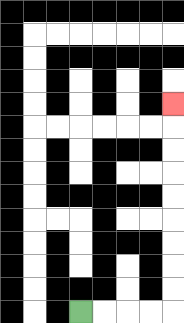{'start': '[3, 13]', 'end': '[7, 4]', 'path_directions': 'R,R,R,R,U,U,U,U,U,U,U,U,U', 'path_coordinates': '[[3, 13], [4, 13], [5, 13], [6, 13], [7, 13], [7, 12], [7, 11], [7, 10], [7, 9], [7, 8], [7, 7], [7, 6], [7, 5], [7, 4]]'}